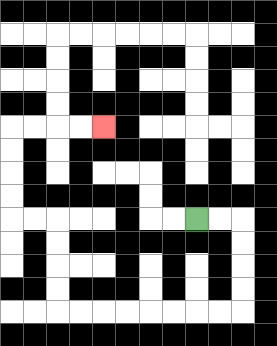{'start': '[8, 9]', 'end': '[4, 5]', 'path_directions': 'R,R,D,D,D,D,L,L,L,L,L,L,L,L,U,U,U,U,L,L,U,U,U,U,R,R,R,R', 'path_coordinates': '[[8, 9], [9, 9], [10, 9], [10, 10], [10, 11], [10, 12], [10, 13], [9, 13], [8, 13], [7, 13], [6, 13], [5, 13], [4, 13], [3, 13], [2, 13], [2, 12], [2, 11], [2, 10], [2, 9], [1, 9], [0, 9], [0, 8], [0, 7], [0, 6], [0, 5], [1, 5], [2, 5], [3, 5], [4, 5]]'}